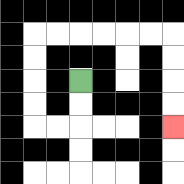{'start': '[3, 3]', 'end': '[7, 5]', 'path_directions': 'D,D,L,L,U,U,U,U,R,R,R,R,R,R,D,D,D,D', 'path_coordinates': '[[3, 3], [3, 4], [3, 5], [2, 5], [1, 5], [1, 4], [1, 3], [1, 2], [1, 1], [2, 1], [3, 1], [4, 1], [5, 1], [6, 1], [7, 1], [7, 2], [7, 3], [7, 4], [7, 5]]'}